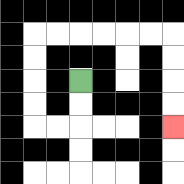{'start': '[3, 3]', 'end': '[7, 5]', 'path_directions': 'D,D,L,L,U,U,U,U,R,R,R,R,R,R,D,D,D,D', 'path_coordinates': '[[3, 3], [3, 4], [3, 5], [2, 5], [1, 5], [1, 4], [1, 3], [1, 2], [1, 1], [2, 1], [3, 1], [4, 1], [5, 1], [6, 1], [7, 1], [7, 2], [7, 3], [7, 4], [7, 5]]'}